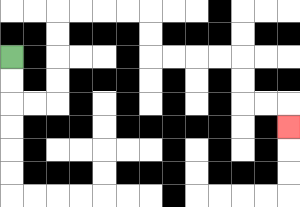{'start': '[0, 2]', 'end': '[12, 5]', 'path_directions': 'D,D,R,R,U,U,U,U,R,R,R,R,D,D,R,R,R,R,D,D,R,R,D', 'path_coordinates': '[[0, 2], [0, 3], [0, 4], [1, 4], [2, 4], [2, 3], [2, 2], [2, 1], [2, 0], [3, 0], [4, 0], [5, 0], [6, 0], [6, 1], [6, 2], [7, 2], [8, 2], [9, 2], [10, 2], [10, 3], [10, 4], [11, 4], [12, 4], [12, 5]]'}